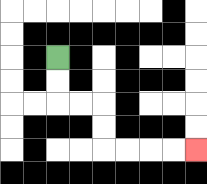{'start': '[2, 2]', 'end': '[8, 6]', 'path_directions': 'D,D,R,R,D,D,R,R,R,R', 'path_coordinates': '[[2, 2], [2, 3], [2, 4], [3, 4], [4, 4], [4, 5], [4, 6], [5, 6], [6, 6], [7, 6], [8, 6]]'}